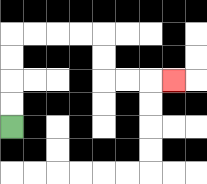{'start': '[0, 5]', 'end': '[7, 3]', 'path_directions': 'U,U,U,U,R,R,R,R,D,D,R,R,R', 'path_coordinates': '[[0, 5], [0, 4], [0, 3], [0, 2], [0, 1], [1, 1], [2, 1], [3, 1], [4, 1], [4, 2], [4, 3], [5, 3], [6, 3], [7, 3]]'}